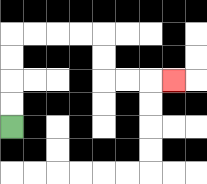{'start': '[0, 5]', 'end': '[7, 3]', 'path_directions': 'U,U,U,U,R,R,R,R,D,D,R,R,R', 'path_coordinates': '[[0, 5], [0, 4], [0, 3], [0, 2], [0, 1], [1, 1], [2, 1], [3, 1], [4, 1], [4, 2], [4, 3], [5, 3], [6, 3], [7, 3]]'}